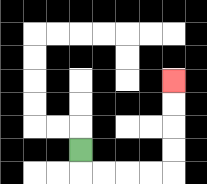{'start': '[3, 6]', 'end': '[7, 3]', 'path_directions': 'D,R,R,R,R,U,U,U,U', 'path_coordinates': '[[3, 6], [3, 7], [4, 7], [5, 7], [6, 7], [7, 7], [7, 6], [7, 5], [7, 4], [7, 3]]'}